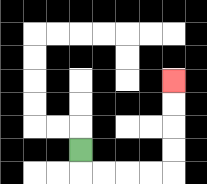{'start': '[3, 6]', 'end': '[7, 3]', 'path_directions': 'D,R,R,R,R,U,U,U,U', 'path_coordinates': '[[3, 6], [3, 7], [4, 7], [5, 7], [6, 7], [7, 7], [7, 6], [7, 5], [7, 4], [7, 3]]'}